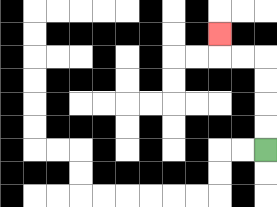{'start': '[11, 6]', 'end': '[9, 1]', 'path_directions': 'U,U,U,U,L,L,U', 'path_coordinates': '[[11, 6], [11, 5], [11, 4], [11, 3], [11, 2], [10, 2], [9, 2], [9, 1]]'}